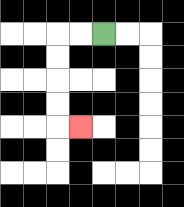{'start': '[4, 1]', 'end': '[3, 5]', 'path_directions': 'L,L,D,D,D,D,R', 'path_coordinates': '[[4, 1], [3, 1], [2, 1], [2, 2], [2, 3], [2, 4], [2, 5], [3, 5]]'}